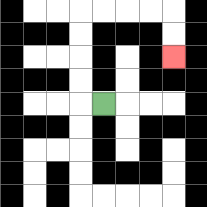{'start': '[4, 4]', 'end': '[7, 2]', 'path_directions': 'L,U,U,U,U,R,R,R,R,D,D', 'path_coordinates': '[[4, 4], [3, 4], [3, 3], [3, 2], [3, 1], [3, 0], [4, 0], [5, 0], [6, 0], [7, 0], [7, 1], [7, 2]]'}